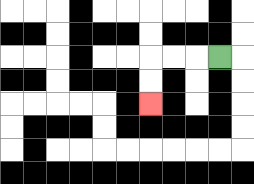{'start': '[9, 2]', 'end': '[6, 4]', 'path_directions': 'L,L,L,D,D', 'path_coordinates': '[[9, 2], [8, 2], [7, 2], [6, 2], [6, 3], [6, 4]]'}